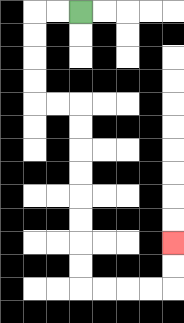{'start': '[3, 0]', 'end': '[7, 10]', 'path_directions': 'L,L,D,D,D,D,R,R,D,D,D,D,D,D,D,D,R,R,R,R,U,U', 'path_coordinates': '[[3, 0], [2, 0], [1, 0], [1, 1], [1, 2], [1, 3], [1, 4], [2, 4], [3, 4], [3, 5], [3, 6], [3, 7], [3, 8], [3, 9], [3, 10], [3, 11], [3, 12], [4, 12], [5, 12], [6, 12], [7, 12], [7, 11], [7, 10]]'}